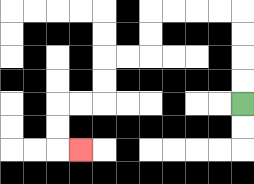{'start': '[10, 4]', 'end': '[3, 6]', 'path_directions': 'U,U,U,U,L,L,L,L,D,D,L,L,D,D,L,L,D,D,R', 'path_coordinates': '[[10, 4], [10, 3], [10, 2], [10, 1], [10, 0], [9, 0], [8, 0], [7, 0], [6, 0], [6, 1], [6, 2], [5, 2], [4, 2], [4, 3], [4, 4], [3, 4], [2, 4], [2, 5], [2, 6], [3, 6]]'}